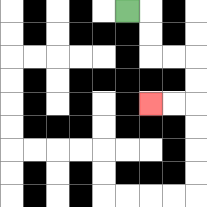{'start': '[5, 0]', 'end': '[6, 4]', 'path_directions': 'R,D,D,R,R,D,D,L,L', 'path_coordinates': '[[5, 0], [6, 0], [6, 1], [6, 2], [7, 2], [8, 2], [8, 3], [8, 4], [7, 4], [6, 4]]'}